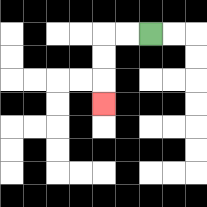{'start': '[6, 1]', 'end': '[4, 4]', 'path_directions': 'L,L,D,D,D', 'path_coordinates': '[[6, 1], [5, 1], [4, 1], [4, 2], [4, 3], [4, 4]]'}